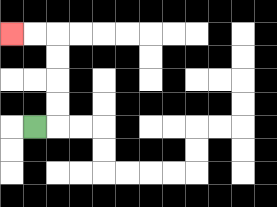{'start': '[1, 5]', 'end': '[0, 1]', 'path_directions': 'R,U,U,U,U,L,L', 'path_coordinates': '[[1, 5], [2, 5], [2, 4], [2, 3], [2, 2], [2, 1], [1, 1], [0, 1]]'}